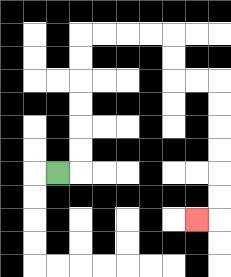{'start': '[2, 7]', 'end': '[8, 9]', 'path_directions': 'R,U,U,U,U,U,U,R,R,R,R,D,D,R,R,D,D,D,D,D,D,L', 'path_coordinates': '[[2, 7], [3, 7], [3, 6], [3, 5], [3, 4], [3, 3], [3, 2], [3, 1], [4, 1], [5, 1], [6, 1], [7, 1], [7, 2], [7, 3], [8, 3], [9, 3], [9, 4], [9, 5], [9, 6], [9, 7], [9, 8], [9, 9], [8, 9]]'}